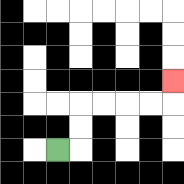{'start': '[2, 6]', 'end': '[7, 3]', 'path_directions': 'R,U,U,R,R,R,R,U', 'path_coordinates': '[[2, 6], [3, 6], [3, 5], [3, 4], [4, 4], [5, 4], [6, 4], [7, 4], [7, 3]]'}